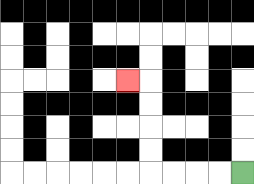{'start': '[10, 7]', 'end': '[5, 3]', 'path_directions': 'L,L,L,L,U,U,U,U,L', 'path_coordinates': '[[10, 7], [9, 7], [8, 7], [7, 7], [6, 7], [6, 6], [6, 5], [6, 4], [6, 3], [5, 3]]'}